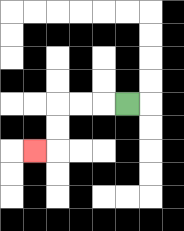{'start': '[5, 4]', 'end': '[1, 6]', 'path_directions': 'L,L,L,D,D,L', 'path_coordinates': '[[5, 4], [4, 4], [3, 4], [2, 4], [2, 5], [2, 6], [1, 6]]'}